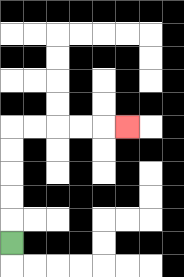{'start': '[0, 10]', 'end': '[5, 5]', 'path_directions': 'U,U,U,U,U,R,R,R,R,R', 'path_coordinates': '[[0, 10], [0, 9], [0, 8], [0, 7], [0, 6], [0, 5], [1, 5], [2, 5], [3, 5], [4, 5], [5, 5]]'}